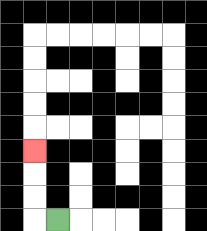{'start': '[2, 9]', 'end': '[1, 6]', 'path_directions': 'L,U,U,U', 'path_coordinates': '[[2, 9], [1, 9], [1, 8], [1, 7], [1, 6]]'}